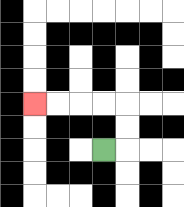{'start': '[4, 6]', 'end': '[1, 4]', 'path_directions': 'R,U,U,L,L,L,L', 'path_coordinates': '[[4, 6], [5, 6], [5, 5], [5, 4], [4, 4], [3, 4], [2, 4], [1, 4]]'}